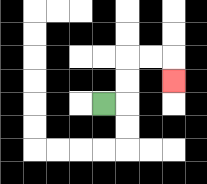{'start': '[4, 4]', 'end': '[7, 3]', 'path_directions': 'R,U,U,R,R,D', 'path_coordinates': '[[4, 4], [5, 4], [5, 3], [5, 2], [6, 2], [7, 2], [7, 3]]'}